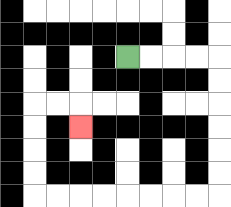{'start': '[5, 2]', 'end': '[3, 5]', 'path_directions': 'R,R,R,R,D,D,D,D,D,D,L,L,L,L,L,L,L,L,U,U,U,U,R,R,D', 'path_coordinates': '[[5, 2], [6, 2], [7, 2], [8, 2], [9, 2], [9, 3], [9, 4], [9, 5], [9, 6], [9, 7], [9, 8], [8, 8], [7, 8], [6, 8], [5, 8], [4, 8], [3, 8], [2, 8], [1, 8], [1, 7], [1, 6], [1, 5], [1, 4], [2, 4], [3, 4], [3, 5]]'}